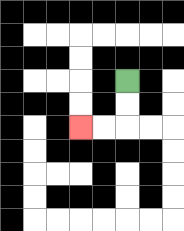{'start': '[5, 3]', 'end': '[3, 5]', 'path_directions': 'D,D,L,L', 'path_coordinates': '[[5, 3], [5, 4], [5, 5], [4, 5], [3, 5]]'}